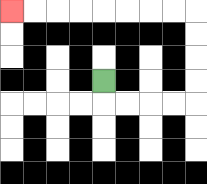{'start': '[4, 3]', 'end': '[0, 0]', 'path_directions': 'D,R,R,R,R,U,U,U,U,L,L,L,L,L,L,L,L', 'path_coordinates': '[[4, 3], [4, 4], [5, 4], [6, 4], [7, 4], [8, 4], [8, 3], [8, 2], [8, 1], [8, 0], [7, 0], [6, 0], [5, 0], [4, 0], [3, 0], [2, 0], [1, 0], [0, 0]]'}